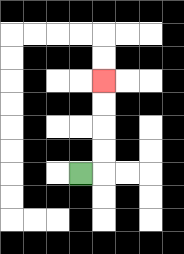{'start': '[3, 7]', 'end': '[4, 3]', 'path_directions': 'R,U,U,U,U', 'path_coordinates': '[[3, 7], [4, 7], [4, 6], [4, 5], [4, 4], [4, 3]]'}